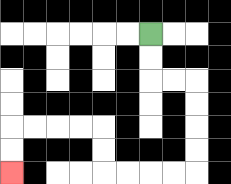{'start': '[6, 1]', 'end': '[0, 7]', 'path_directions': 'D,D,R,R,D,D,D,D,L,L,L,L,U,U,L,L,L,L,D,D', 'path_coordinates': '[[6, 1], [6, 2], [6, 3], [7, 3], [8, 3], [8, 4], [8, 5], [8, 6], [8, 7], [7, 7], [6, 7], [5, 7], [4, 7], [4, 6], [4, 5], [3, 5], [2, 5], [1, 5], [0, 5], [0, 6], [0, 7]]'}